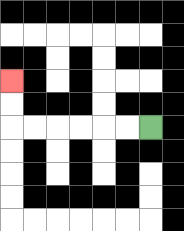{'start': '[6, 5]', 'end': '[0, 3]', 'path_directions': 'L,L,L,L,L,L,U,U', 'path_coordinates': '[[6, 5], [5, 5], [4, 5], [3, 5], [2, 5], [1, 5], [0, 5], [0, 4], [0, 3]]'}